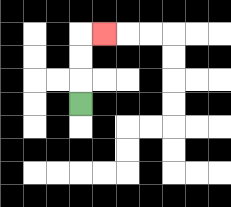{'start': '[3, 4]', 'end': '[4, 1]', 'path_directions': 'U,U,U,R', 'path_coordinates': '[[3, 4], [3, 3], [3, 2], [3, 1], [4, 1]]'}